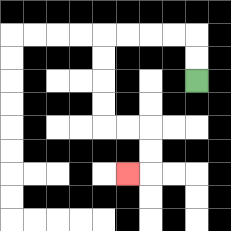{'start': '[8, 3]', 'end': '[5, 7]', 'path_directions': 'U,U,L,L,L,L,D,D,D,D,R,R,D,D,L', 'path_coordinates': '[[8, 3], [8, 2], [8, 1], [7, 1], [6, 1], [5, 1], [4, 1], [4, 2], [4, 3], [4, 4], [4, 5], [5, 5], [6, 5], [6, 6], [6, 7], [5, 7]]'}